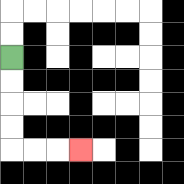{'start': '[0, 2]', 'end': '[3, 6]', 'path_directions': 'D,D,D,D,R,R,R', 'path_coordinates': '[[0, 2], [0, 3], [0, 4], [0, 5], [0, 6], [1, 6], [2, 6], [3, 6]]'}